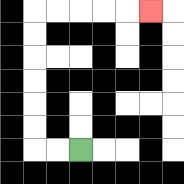{'start': '[3, 6]', 'end': '[6, 0]', 'path_directions': 'L,L,U,U,U,U,U,U,R,R,R,R,R', 'path_coordinates': '[[3, 6], [2, 6], [1, 6], [1, 5], [1, 4], [1, 3], [1, 2], [1, 1], [1, 0], [2, 0], [3, 0], [4, 0], [5, 0], [6, 0]]'}